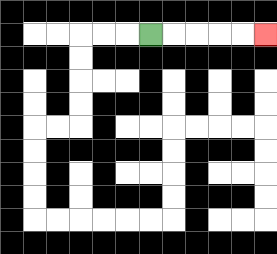{'start': '[6, 1]', 'end': '[11, 1]', 'path_directions': 'R,R,R,R,R', 'path_coordinates': '[[6, 1], [7, 1], [8, 1], [9, 1], [10, 1], [11, 1]]'}